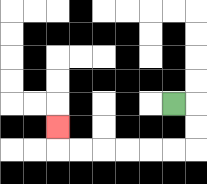{'start': '[7, 4]', 'end': '[2, 5]', 'path_directions': 'R,D,D,L,L,L,L,L,L,U', 'path_coordinates': '[[7, 4], [8, 4], [8, 5], [8, 6], [7, 6], [6, 6], [5, 6], [4, 6], [3, 6], [2, 6], [2, 5]]'}